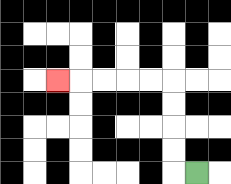{'start': '[8, 7]', 'end': '[2, 3]', 'path_directions': 'L,U,U,U,U,L,L,L,L,L', 'path_coordinates': '[[8, 7], [7, 7], [7, 6], [7, 5], [7, 4], [7, 3], [6, 3], [5, 3], [4, 3], [3, 3], [2, 3]]'}